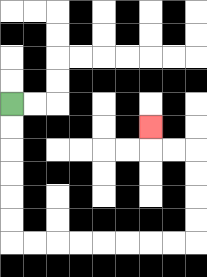{'start': '[0, 4]', 'end': '[6, 5]', 'path_directions': 'D,D,D,D,D,D,R,R,R,R,R,R,R,R,U,U,U,U,L,L,U', 'path_coordinates': '[[0, 4], [0, 5], [0, 6], [0, 7], [0, 8], [0, 9], [0, 10], [1, 10], [2, 10], [3, 10], [4, 10], [5, 10], [6, 10], [7, 10], [8, 10], [8, 9], [8, 8], [8, 7], [8, 6], [7, 6], [6, 6], [6, 5]]'}